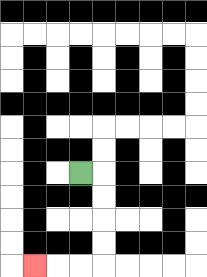{'start': '[3, 7]', 'end': '[1, 11]', 'path_directions': 'R,D,D,D,D,L,L,L', 'path_coordinates': '[[3, 7], [4, 7], [4, 8], [4, 9], [4, 10], [4, 11], [3, 11], [2, 11], [1, 11]]'}